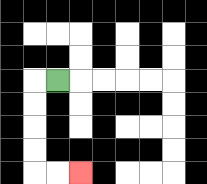{'start': '[2, 3]', 'end': '[3, 7]', 'path_directions': 'L,D,D,D,D,R,R', 'path_coordinates': '[[2, 3], [1, 3], [1, 4], [1, 5], [1, 6], [1, 7], [2, 7], [3, 7]]'}